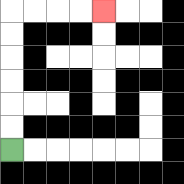{'start': '[0, 6]', 'end': '[4, 0]', 'path_directions': 'U,U,U,U,U,U,R,R,R,R', 'path_coordinates': '[[0, 6], [0, 5], [0, 4], [0, 3], [0, 2], [0, 1], [0, 0], [1, 0], [2, 0], [3, 0], [4, 0]]'}